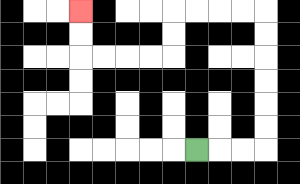{'start': '[8, 6]', 'end': '[3, 0]', 'path_directions': 'R,R,R,U,U,U,U,U,U,L,L,L,L,D,D,L,L,L,L,U,U', 'path_coordinates': '[[8, 6], [9, 6], [10, 6], [11, 6], [11, 5], [11, 4], [11, 3], [11, 2], [11, 1], [11, 0], [10, 0], [9, 0], [8, 0], [7, 0], [7, 1], [7, 2], [6, 2], [5, 2], [4, 2], [3, 2], [3, 1], [3, 0]]'}